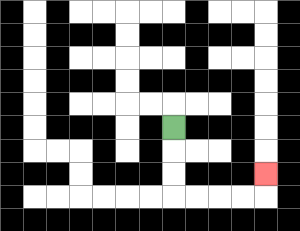{'start': '[7, 5]', 'end': '[11, 7]', 'path_directions': 'D,D,D,R,R,R,R,U', 'path_coordinates': '[[7, 5], [7, 6], [7, 7], [7, 8], [8, 8], [9, 8], [10, 8], [11, 8], [11, 7]]'}